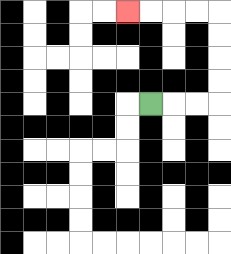{'start': '[6, 4]', 'end': '[5, 0]', 'path_directions': 'R,R,R,U,U,U,U,L,L,L,L', 'path_coordinates': '[[6, 4], [7, 4], [8, 4], [9, 4], [9, 3], [9, 2], [9, 1], [9, 0], [8, 0], [7, 0], [6, 0], [5, 0]]'}